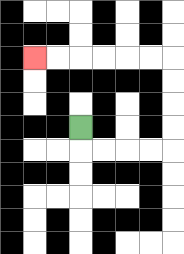{'start': '[3, 5]', 'end': '[1, 2]', 'path_directions': 'D,R,R,R,R,U,U,U,U,L,L,L,L,L,L', 'path_coordinates': '[[3, 5], [3, 6], [4, 6], [5, 6], [6, 6], [7, 6], [7, 5], [7, 4], [7, 3], [7, 2], [6, 2], [5, 2], [4, 2], [3, 2], [2, 2], [1, 2]]'}